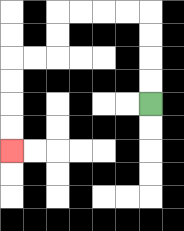{'start': '[6, 4]', 'end': '[0, 6]', 'path_directions': 'U,U,U,U,L,L,L,L,D,D,L,L,D,D,D,D', 'path_coordinates': '[[6, 4], [6, 3], [6, 2], [6, 1], [6, 0], [5, 0], [4, 0], [3, 0], [2, 0], [2, 1], [2, 2], [1, 2], [0, 2], [0, 3], [0, 4], [0, 5], [0, 6]]'}